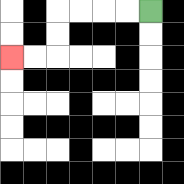{'start': '[6, 0]', 'end': '[0, 2]', 'path_directions': 'L,L,L,L,D,D,L,L', 'path_coordinates': '[[6, 0], [5, 0], [4, 0], [3, 0], [2, 0], [2, 1], [2, 2], [1, 2], [0, 2]]'}